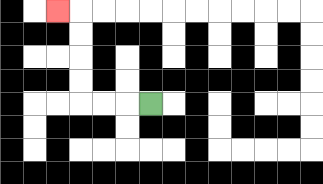{'start': '[6, 4]', 'end': '[2, 0]', 'path_directions': 'L,L,L,U,U,U,U,L', 'path_coordinates': '[[6, 4], [5, 4], [4, 4], [3, 4], [3, 3], [3, 2], [3, 1], [3, 0], [2, 0]]'}